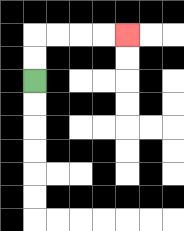{'start': '[1, 3]', 'end': '[5, 1]', 'path_directions': 'U,U,R,R,R,R', 'path_coordinates': '[[1, 3], [1, 2], [1, 1], [2, 1], [3, 1], [4, 1], [5, 1]]'}